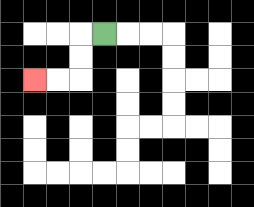{'start': '[4, 1]', 'end': '[1, 3]', 'path_directions': 'L,D,D,L,L', 'path_coordinates': '[[4, 1], [3, 1], [3, 2], [3, 3], [2, 3], [1, 3]]'}